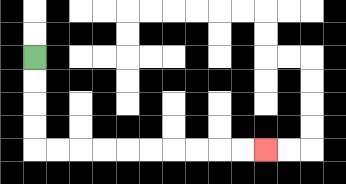{'start': '[1, 2]', 'end': '[11, 6]', 'path_directions': 'D,D,D,D,R,R,R,R,R,R,R,R,R,R', 'path_coordinates': '[[1, 2], [1, 3], [1, 4], [1, 5], [1, 6], [2, 6], [3, 6], [4, 6], [5, 6], [6, 6], [7, 6], [8, 6], [9, 6], [10, 6], [11, 6]]'}